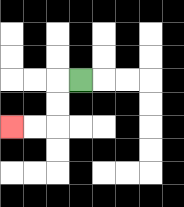{'start': '[3, 3]', 'end': '[0, 5]', 'path_directions': 'L,D,D,L,L', 'path_coordinates': '[[3, 3], [2, 3], [2, 4], [2, 5], [1, 5], [0, 5]]'}